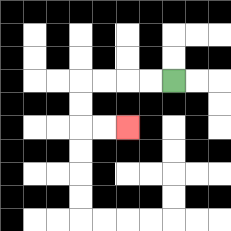{'start': '[7, 3]', 'end': '[5, 5]', 'path_directions': 'L,L,L,L,D,D,R,R', 'path_coordinates': '[[7, 3], [6, 3], [5, 3], [4, 3], [3, 3], [3, 4], [3, 5], [4, 5], [5, 5]]'}